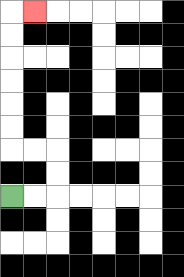{'start': '[0, 8]', 'end': '[1, 0]', 'path_directions': 'R,R,U,U,L,L,U,U,U,U,U,U,R', 'path_coordinates': '[[0, 8], [1, 8], [2, 8], [2, 7], [2, 6], [1, 6], [0, 6], [0, 5], [0, 4], [0, 3], [0, 2], [0, 1], [0, 0], [1, 0]]'}